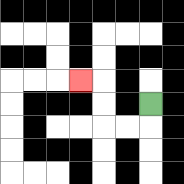{'start': '[6, 4]', 'end': '[3, 3]', 'path_directions': 'D,L,L,U,U,L', 'path_coordinates': '[[6, 4], [6, 5], [5, 5], [4, 5], [4, 4], [4, 3], [3, 3]]'}